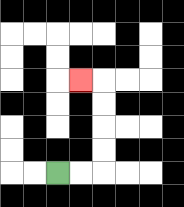{'start': '[2, 7]', 'end': '[3, 3]', 'path_directions': 'R,R,U,U,U,U,L', 'path_coordinates': '[[2, 7], [3, 7], [4, 7], [4, 6], [4, 5], [4, 4], [4, 3], [3, 3]]'}